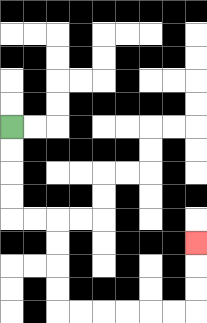{'start': '[0, 5]', 'end': '[8, 10]', 'path_directions': 'D,D,D,D,R,R,D,D,D,D,R,R,R,R,R,R,U,U,U', 'path_coordinates': '[[0, 5], [0, 6], [0, 7], [0, 8], [0, 9], [1, 9], [2, 9], [2, 10], [2, 11], [2, 12], [2, 13], [3, 13], [4, 13], [5, 13], [6, 13], [7, 13], [8, 13], [8, 12], [8, 11], [8, 10]]'}